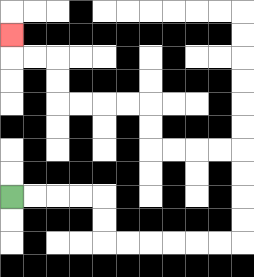{'start': '[0, 8]', 'end': '[0, 1]', 'path_directions': 'R,R,R,R,D,D,R,R,R,R,R,R,U,U,U,U,L,L,L,L,U,U,L,L,L,L,U,U,L,L,U', 'path_coordinates': '[[0, 8], [1, 8], [2, 8], [3, 8], [4, 8], [4, 9], [4, 10], [5, 10], [6, 10], [7, 10], [8, 10], [9, 10], [10, 10], [10, 9], [10, 8], [10, 7], [10, 6], [9, 6], [8, 6], [7, 6], [6, 6], [6, 5], [6, 4], [5, 4], [4, 4], [3, 4], [2, 4], [2, 3], [2, 2], [1, 2], [0, 2], [0, 1]]'}